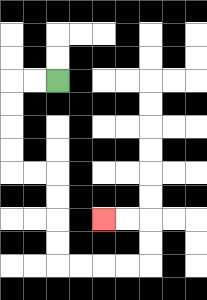{'start': '[2, 3]', 'end': '[4, 9]', 'path_directions': 'L,L,D,D,D,D,R,R,D,D,D,D,R,R,R,R,U,U,L,L', 'path_coordinates': '[[2, 3], [1, 3], [0, 3], [0, 4], [0, 5], [0, 6], [0, 7], [1, 7], [2, 7], [2, 8], [2, 9], [2, 10], [2, 11], [3, 11], [4, 11], [5, 11], [6, 11], [6, 10], [6, 9], [5, 9], [4, 9]]'}